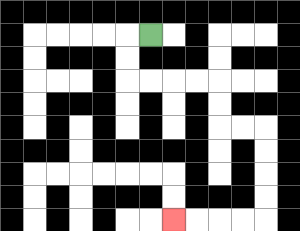{'start': '[6, 1]', 'end': '[7, 9]', 'path_directions': 'L,D,D,R,R,R,R,D,D,R,R,D,D,D,D,L,L,L,L', 'path_coordinates': '[[6, 1], [5, 1], [5, 2], [5, 3], [6, 3], [7, 3], [8, 3], [9, 3], [9, 4], [9, 5], [10, 5], [11, 5], [11, 6], [11, 7], [11, 8], [11, 9], [10, 9], [9, 9], [8, 9], [7, 9]]'}